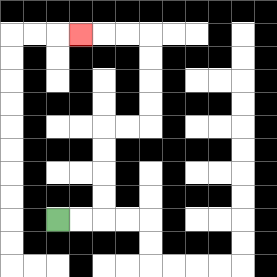{'start': '[2, 9]', 'end': '[3, 1]', 'path_directions': 'R,R,U,U,U,U,R,R,U,U,U,U,L,L,L', 'path_coordinates': '[[2, 9], [3, 9], [4, 9], [4, 8], [4, 7], [4, 6], [4, 5], [5, 5], [6, 5], [6, 4], [6, 3], [6, 2], [6, 1], [5, 1], [4, 1], [3, 1]]'}